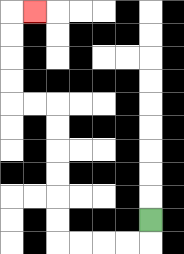{'start': '[6, 9]', 'end': '[1, 0]', 'path_directions': 'D,L,L,L,L,U,U,U,U,U,U,L,L,U,U,U,U,R', 'path_coordinates': '[[6, 9], [6, 10], [5, 10], [4, 10], [3, 10], [2, 10], [2, 9], [2, 8], [2, 7], [2, 6], [2, 5], [2, 4], [1, 4], [0, 4], [0, 3], [0, 2], [0, 1], [0, 0], [1, 0]]'}